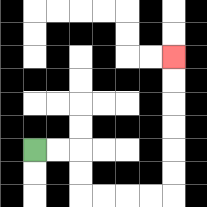{'start': '[1, 6]', 'end': '[7, 2]', 'path_directions': 'R,R,D,D,R,R,R,R,U,U,U,U,U,U', 'path_coordinates': '[[1, 6], [2, 6], [3, 6], [3, 7], [3, 8], [4, 8], [5, 8], [6, 8], [7, 8], [7, 7], [7, 6], [7, 5], [7, 4], [7, 3], [7, 2]]'}